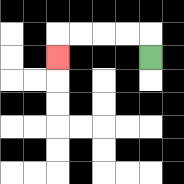{'start': '[6, 2]', 'end': '[2, 2]', 'path_directions': 'U,L,L,L,L,D', 'path_coordinates': '[[6, 2], [6, 1], [5, 1], [4, 1], [3, 1], [2, 1], [2, 2]]'}